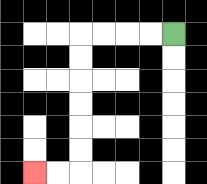{'start': '[7, 1]', 'end': '[1, 7]', 'path_directions': 'L,L,L,L,D,D,D,D,D,D,L,L', 'path_coordinates': '[[7, 1], [6, 1], [5, 1], [4, 1], [3, 1], [3, 2], [3, 3], [3, 4], [3, 5], [3, 6], [3, 7], [2, 7], [1, 7]]'}